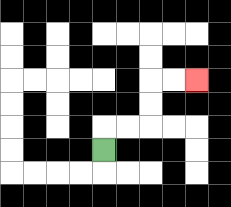{'start': '[4, 6]', 'end': '[8, 3]', 'path_directions': 'U,R,R,U,U,R,R', 'path_coordinates': '[[4, 6], [4, 5], [5, 5], [6, 5], [6, 4], [6, 3], [7, 3], [8, 3]]'}